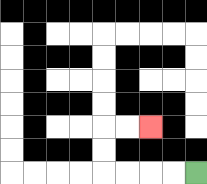{'start': '[8, 7]', 'end': '[6, 5]', 'path_directions': 'L,L,L,L,U,U,R,R', 'path_coordinates': '[[8, 7], [7, 7], [6, 7], [5, 7], [4, 7], [4, 6], [4, 5], [5, 5], [6, 5]]'}